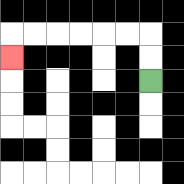{'start': '[6, 3]', 'end': '[0, 2]', 'path_directions': 'U,U,L,L,L,L,L,L,D', 'path_coordinates': '[[6, 3], [6, 2], [6, 1], [5, 1], [4, 1], [3, 1], [2, 1], [1, 1], [0, 1], [0, 2]]'}